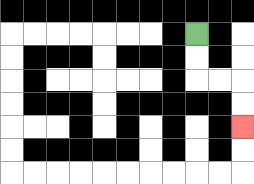{'start': '[8, 1]', 'end': '[10, 5]', 'path_directions': 'D,D,R,R,D,D', 'path_coordinates': '[[8, 1], [8, 2], [8, 3], [9, 3], [10, 3], [10, 4], [10, 5]]'}